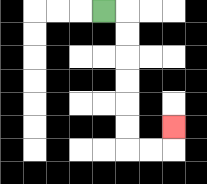{'start': '[4, 0]', 'end': '[7, 5]', 'path_directions': 'R,D,D,D,D,D,D,R,R,U', 'path_coordinates': '[[4, 0], [5, 0], [5, 1], [5, 2], [5, 3], [5, 4], [5, 5], [5, 6], [6, 6], [7, 6], [7, 5]]'}